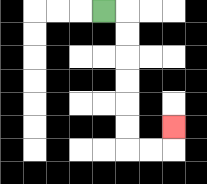{'start': '[4, 0]', 'end': '[7, 5]', 'path_directions': 'R,D,D,D,D,D,D,R,R,U', 'path_coordinates': '[[4, 0], [5, 0], [5, 1], [5, 2], [5, 3], [5, 4], [5, 5], [5, 6], [6, 6], [7, 6], [7, 5]]'}